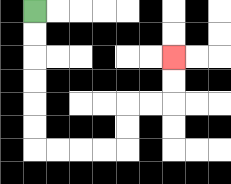{'start': '[1, 0]', 'end': '[7, 2]', 'path_directions': 'D,D,D,D,D,D,R,R,R,R,U,U,R,R,U,U', 'path_coordinates': '[[1, 0], [1, 1], [1, 2], [1, 3], [1, 4], [1, 5], [1, 6], [2, 6], [3, 6], [4, 6], [5, 6], [5, 5], [5, 4], [6, 4], [7, 4], [7, 3], [7, 2]]'}